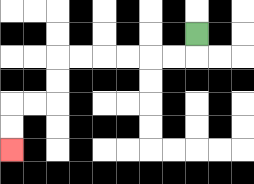{'start': '[8, 1]', 'end': '[0, 6]', 'path_directions': 'D,L,L,L,L,L,L,D,D,L,L,D,D', 'path_coordinates': '[[8, 1], [8, 2], [7, 2], [6, 2], [5, 2], [4, 2], [3, 2], [2, 2], [2, 3], [2, 4], [1, 4], [0, 4], [0, 5], [0, 6]]'}